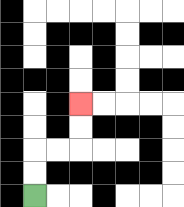{'start': '[1, 8]', 'end': '[3, 4]', 'path_directions': 'U,U,R,R,U,U', 'path_coordinates': '[[1, 8], [1, 7], [1, 6], [2, 6], [3, 6], [3, 5], [3, 4]]'}